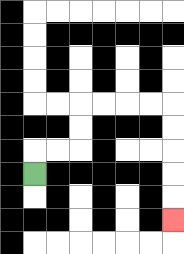{'start': '[1, 7]', 'end': '[7, 9]', 'path_directions': 'U,R,R,U,U,R,R,R,R,D,D,D,D,D', 'path_coordinates': '[[1, 7], [1, 6], [2, 6], [3, 6], [3, 5], [3, 4], [4, 4], [5, 4], [6, 4], [7, 4], [7, 5], [7, 6], [7, 7], [7, 8], [7, 9]]'}